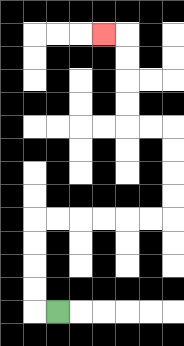{'start': '[2, 13]', 'end': '[4, 1]', 'path_directions': 'L,U,U,U,U,R,R,R,R,R,R,U,U,U,U,L,L,U,U,U,U,L', 'path_coordinates': '[[2, 13], [1, 13], [1, 12], [1, 11], [1, 10], [1, 9], [2, 9], [3, 9], [4, 9], [5, 9], [6, 9], [7, 9], [7, 8], [7, 7], [7, 6], [7, 5], [6, 5], [5, 5], [5, 4], [5, 3], [5, 2], [5, 1], [4, 1]]'}